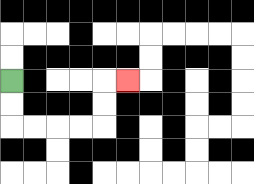{'start': '[0, 3]', 'end': '[5, 3]', 'path_directions': 'D,D,R,R,R,R,U,U,R', 'path_coordinates': '[[0, 3], [0, 4], [0, 5], [1, 5], [2, 5], [3, 5], [4, 5], [4, 4], [4, 3], [5, 3]]'}